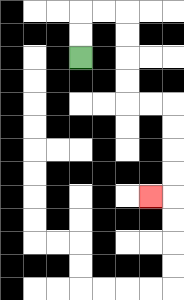{'start': '[3, 2]', 'end': '[6, 8]', 'path_directions': 'U,U,R,R,D,D,D,D,R,R,D,D,D,D,L', 'path_coordinates': '[[3, 2], [3, 1], [3, 0], [4, 0], [5, 0], [5, 1], [5, 2], [5, 3], [5, 4], [6, 4], [7, 4], [7, 5], [7, 6], [7, 7], [7, 8], [6, 8]]'}